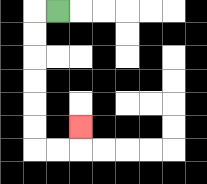{'start': '[2, 0]', 'end': '[3, 5]', 'path_directions': 'L,D,D,D,D,D,D,R,R,U', 'path_coordinates': '[[2, 0], [1, 0], [1, 1], [1, 2], [1, 3], [1, 4], [1, 5], [1, 6], [2, 6], [3, 6], [3, 5]]'}